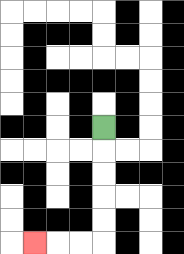{'start': '[4, 5]', 'end': '[1, 10]', 'path_directions': 'D,D,D,D,D,L,L,L', 'path_coordinates': '[[4, 5], [4, 6], [4, 7], [4, 8], [4, 9], [4, 10], [3, 10], [2, 10], [1, 10]]'}